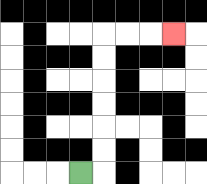{'start': '[3, 7]', 'end': '[7, 1]', 'path_directions': 'R,U,U,U,U,U,U,R,R,R', 'path_coordinates': '[[3, 7], [4, 7], [4, 6], [4, 5], [4, 4], [4, 3], [4, 2], [4, 1], [5, 1], [6, 1], [7, 1]]'}